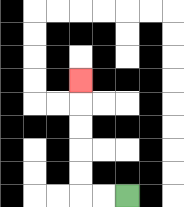{'start': '[5, 8]', 'end': '[3, 3]', 'path_directions': 'L,L,U,U,U,U,U', 'path_coordinates': '[[5, 8], [4, 8], [3, 8], [3, 7], [3, 6], [3, 5], [3, 4], [3, 3]]'}